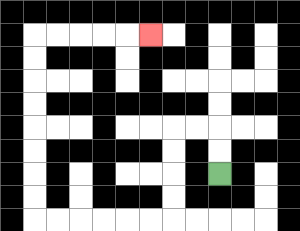{'start': '[9, 7]', 'end': '[6, 1]', 'path_directions': 'U,U,L,L,D,D,D,D,L,L,L,L,L,L,U,U,U,U,U,U,U,U,R,R,R,R,R', 'path_coordinates': '[[9, 7], [9, 6], [9, 5], [8, 5], [7, 5], [7, 6], [7, 7], [7, 8], [7, 9], [6, 9], [5, 9], [4, 9], [3, 9], [2, 9], [1, 9], [1, 8], [1, 7], [1, 6], [1, 5], [1, 4], [1, 3], [1, 2], [1, 1], [2, 1], [3, 1], [4, 1], [5, 1], [6, 1]]'}